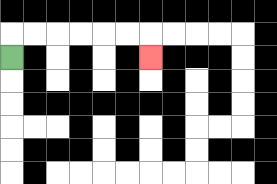{'start': '[0, 2]', 'end': '[6, 2]', 'path_directions': 'U,R,R,R,R,R,R,D', 'path_coordinates': '[[0, 2], [0, 1], [1, 1], [2, 1], [3, 1], [4, 1], [5, 1], [6, 1], [6, 2]]'}